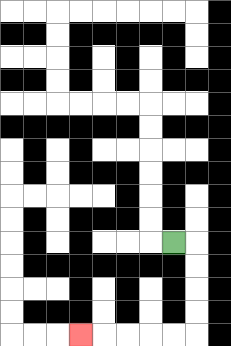{'start': '[7, 10]', 'end': '[3, 14]', 'path_directions': 'R,D,D,D,D,L,L,L,L,L', 'path_coordinates': '[[7, 10], [8, 10], [8, 11], [8, 12], [8, 13], [8, 14], [7, 14], [6, 14], [5, 14], [4, 14], [3, 14]]'}